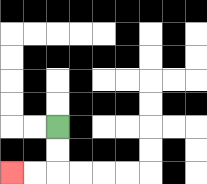{'start': '[2, 5]', 'end': '[0, 7]', 'path_directions': 'D,D,L,L', 'path_coordinates': '[[2, 5], [2, 6], [2, 7], [1, 7], [0, 7]]'}